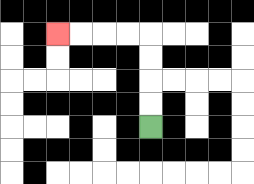{'start': '[6, 5]', 'end': '[2, 1]', 'path_directions': 'U,U,U,U,L,L,L,L', 'path_coordinates': '[[6, 5], [6, 4], [6, 3], [6, 2], [6, 1], [5, 1], [4, 1], [3, 1], [2, 1]]'}